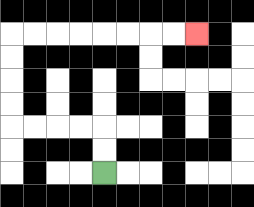{'start': '[4, 7]', 'end': '[8, 1]', 'path_directions': 'U,U,L,L,L,L,U,U,U,U,R,R,R,R,R,R,R,R', 'path_coordinates': '[[4, 7], [4, 6], [4, 5], [3, 5], [2, 5], [1, 5], [0, 5], [0, 4], [0, 3], [0, 2], [0, 1], [1, 1], [2, 1], [3, 1], [4, 1], [5, 1], [6, 1], [7, 1], [8, 1]]'}